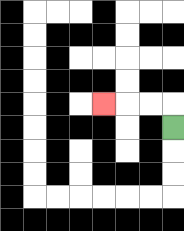{'start': '[7, 5]', 'end': '[4, 4]', 'path_directions': 'U,L,L,L', 'path_coordinates': '[[7, 5], [7, 4], [6, 4], [5, 4], [4, 4]]'}